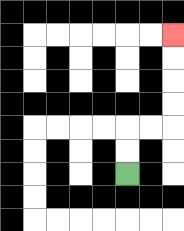{'start': '[5, 7]', 'end': '[7, 1]', 'path_directions': 'U,U,R,R,U,U,U,U', 'path_coordinates': '[[5, 7], [5, 6], [5, 5], [6, 5], [7, 5], [7, 4], [7, 3], [7, 2], [7, 1]]'}